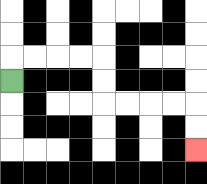{'start': '[0, 3]', 'end': '[8, 6]', 'path_directions': 'U,R,R,R,R,D,D,R,R,R,R,D,D', 'path_coordinates': '[[0, 3], [0, 2], [1, 2], [2, 2], [3, 2], [4, 2], [4, 3], [4, 4], [5, 4], [6, 4], [7, 4], [8, 4], [8, 5], [8, 6]]'}